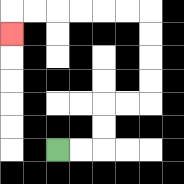{'start': '[2, 6]', 'end': '[0, 1]', 'path_directions': 'R,R,U,U,R,R,U,U,U,U,L,L,L,L,L,L,D', 'path_coordinates': '[[2, 6], [3, 6], [4, 6], [4, 5], [4, 4], [5, 4], [6, 4], [6, 3], [6, 2], [6, 1], [6, 0], [5, 0], [4, 0], [3, 0], [2, 0], [1, 0], [0, 0], [0, 1]]'}